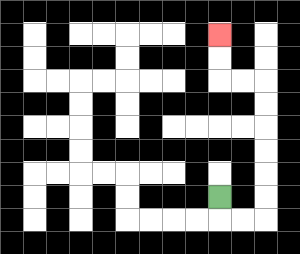{'start': '[9, 8]', 'end': '[9, 1]', 'path_directions': 'D,R,R,U,U,U,U,U,U,L,L,U,U', 'path_coordinates': '[[9, 8], [9, 9], [10, 9], [11, 9], [11, 8], [11, 7], [11, 6], [11, 5], [11, 4], [11, 3], [10, 3], [9, 3], [9, 2], [9, 1]]'}